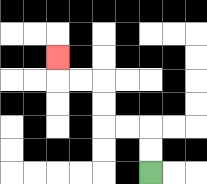{'start': '[6, 7]', 'end': '[2, 2]', 'path_directions': 'U,U,L,L,U,U,L,L,U', 'path_coordinates': '[[6, 7], [6, 6], [6, 5], [5, 5], [4, 5], [4, 4], [4, 3], [3, 3], [2, 3], [2, 2]]'}